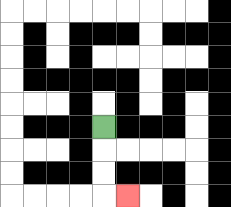{'start': '[4, 5]', 'end': '[5, 8]', 'path_directions': 'D,D,D,R', 'path_coordinates': '[[4, 5], [4, 6], [4, 7], [4, 8], [5, 8]]'}